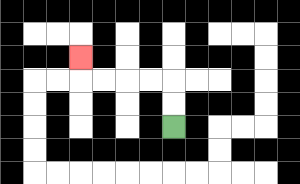{'start': '[7, 5]', 'end': '[3, 2]', 'path_directions': 'U,U,L,L,L,L,U', 'path_coordinates': '[[7, 5], [7, 4], [7, 3], [6, 3], [5, 3], [4, 3], [3, 3], [3, 2]]'}